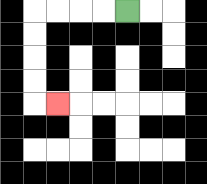{'start': '[5, 0]', 'end': '[2, 4]', 'path_directions': 'L,L,L,L,D,D,D,D,R', 'path_coordinates': '[[5, 0], [4, 0], [3, 0], [2, 0], [1, 0], [1, 1], [1, 2], [1, 3], [1, 4], [2, 4]]'}